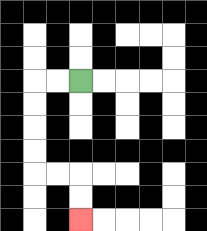{'start': '[3, 3]', 'end': '[3, 9]', 'path_directions': 'L,L,D,D,D,D,R,R,D,D', 'path_coordinates': '[[3, 3], [2, 3], [1, 3], [1, 4], [1, 5], [1, 6], [1, 7], [2, 7], [3, 7], [3, 8], [3, 9]]'}